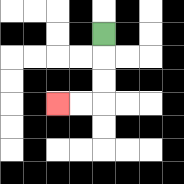{'start': '[4, 1]', 'end': '[2, 4]', 'path_directions': 'D,D,D,L,L', 'path_coordinates': '[[4, 1], [4, 2], [4, 3], [4, 4], [3, 4], [2, 4]]'}